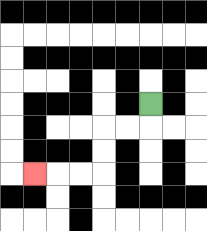{'start': '[6, 4]', 'end': '[1, 7]', 'path_directions': 'D,L,L,D,D,L,L,L', 'path_coordinates': '[[6, 4], [6, 5], [5, 5], [4, 5], [4, 6], [4, 7], [3, 7], [2, 7], [1, 7]]'}